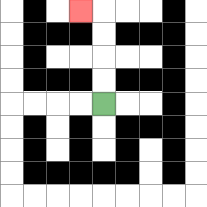{'start': '[4, 4]', 'end': '[3, 0]', 'path_directions': 'U,U,U,U,L', 'path_coordinates': '[[4, 4], [4, 3], [4, 2], [4, 1], [4, 0], [3, 0]]'}